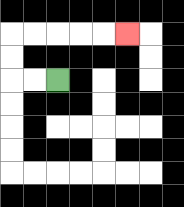{'start': '[2, 3]', 'end': '[5, 1]', 'path_directions': 'L,L,U,U,R,R,R,R,R', 'path_coordinates': '[[2, 3], [1, 3], [0, 3], [0, 2], [0, 1], [1, 1], [2, 1], [3, 1], [4, 1], [5, 1]]'}